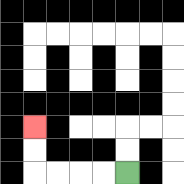{'start': '[5, 7]', 'end': '[1, 5]', 'path_directions': 'L,L,L,L,U,U', 'path_coordinates': '[[5, 7], [4, 7], [3, 7], [2, 7], [1, 7], [1, 6], [1, 5]]'}